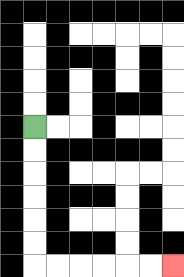{'start': '[1, 5]', 'end': '[7, 11]', 'path_directions': 'D,D,D,D,D,D,R,R,R,R,R,R', 'path_coordinates': '[[1, 5], [1, 6], [1, 7], [1, 8], [1, 9], [1, 10], [1, 11], [2, 11], [3, 11], [4, 11], [5, 11], [6, 11], [7, 11]]'}